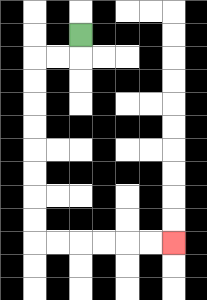{'start': '[3, 1]', 'end': '[7, 10]', 'path_directions': 'D,L,L,D,D,D,D,D,D,D,D,R,R,R,R,R,R', 'path_coordinates': '[[3, 1], [3, 2], [2, 2], [1, 2], [1, 3], [1, 4], [1, 5], [1, 6], [1, 7], [1, 8], [1, 9], [1, 10], [2, 10], [3, 10], [4, 10], [5, 10], [6, 10], [7, 10]]'}